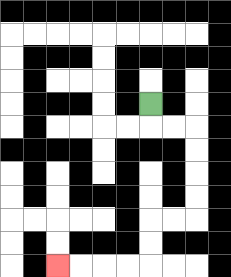{'start': '[6, 4]', 'end': '[2, 11]', 'path_directions': 'D,R,R,D,D,D,D,L,L,D,D,L,L,L,L', 'path_coordinates': '[[6, 4], [6, 5], [7, 5], [8, 5], [8, 6], [8, 7], [8, 8], [8, 9], [7, 9], [6, 9], [6, 10], [6, 11], [5, 11], [4, 11], [3, 11], [2, 11]]'}